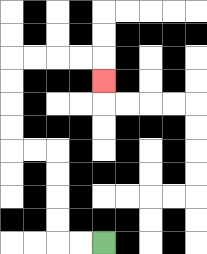{'start': '[4, 10]', 'end': '[4, 3]', 'path_directions': 'L,L,U,U,U,U,L,L,U,U,U,U,R,R,R,R,D', 'path_coordinates': '[[4, 10], [3, 10], [2, 10], [2, 9], [2, 8], [2, 7], [2, 6], [1, 6], [0, 6], [0, 5], [0, 4], [0, 3], [0, 2], [1, 2], [2, 2], [3, 2], [4, 2], [4, 3]]'}